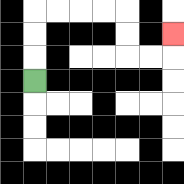{'start': '[1, 3]', 'end': '[7, 1]', 'path_directions': 'U,U,U,R,R,R,R,D,D,R,R,U', 'path_coordinates': '[[1, 3], [1, 2], [1, 1], [1, 0], [2, 0], [3, 0], [4, 0], [5, 0], [5, 1], [5, 2], [6, 2], [7, 2], [7, 1]]'}